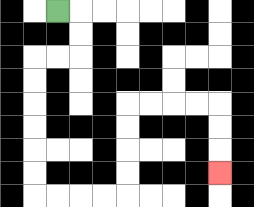{'start': '[2, 0]', 'end': '[9, 7]', 'path_directions': 'R,D,D,L,L,D,D,D,D,D,D,R,R,R,R,U,U,U,U,R,R,R,R,D,D,D', 'path_coordinates': '[[2, 0], [3, 0], [3, 1], [3, 2], [2, 2], [1, 2], [1, 3], [1, 4], [1, 5], [1, 6], [1, 7], [1, 8], [2, 8], [3, 8], [4, 8], [5, 8], [5, 7], [5, 6], [5, 5], [5, 4], [6, 4], [7, 4], [8, 4], [9, 4], [9, 5], [9, 6], [9, 7]]'}